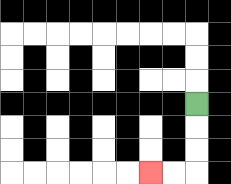{'start': '[8, 4]', 'end': '[6, 7]', 'path_directions': 'D,D,D,L,L', 'path_coordinates': '[[8, 4], [8, 5], [8, 6], [8, 7], [7, 7], [6, 7]]'}